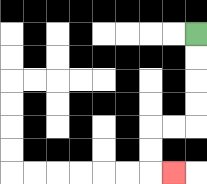{'start': '[8, 1]', 'end': '[7, 7]', 'path_directions': 'D,D,D,D,L,L,D,D,R', 'path_coordinates': '[[8, 1], [8, 2], [8, 3], [8, 4], [8, 5], [7, 5], [6, 5], [6, 6], [6, 7], [7, 7]]'}